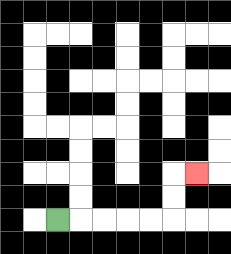{'start': '[2, 9]', 'end': '[8, 7]', 'path_directions': 'R,R,R,R,R,U,U,R', 'path_coordinates': '[[2, 9], [3, 9], [4, 9], [5, 9], [6, 9], [7, 9], [7, 8], [7, 7], [8, 7]]'}